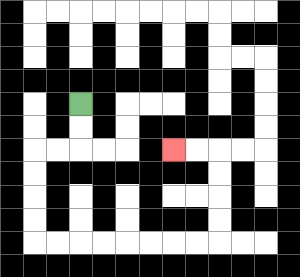{'start': '[3, 4]', 'end': '[7, 6]', 'path_directions': 'D,D,L,L,D,D,D,D,R,R,R,R,R,R,R,R,U,U,U,U,L,L', 'path_coordinates': '[[3, 4], [3, 5], [3, 6], [2, 6], [1, 6], [1, 7], [1, 8], [1, 9], [1, 10], [2, 10], [3, 10], [4, 10], [5, 10], [6, 10], [7, 10], [8, 10], [9, 10], [9, 9], [9, 8], [9, 7], [9, 6], [8, 6], [7, 6]]'}